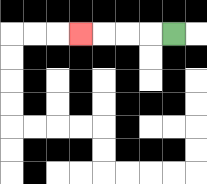{'start': '[7, 1]', 'end': '[3, 1]', 'path_directions': 'L,L,L,L', 'path_coordinates': '[[7, 1], [6, 1], [5, 1], [4, 1], [3, 1]]'}